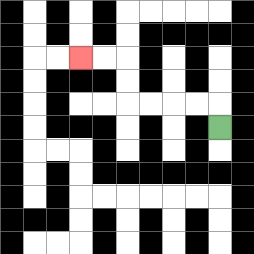{'start': '[9, 5]', 'end': '[3, 2]', 'path_directions': 'U,L,L,L,L,U,U,L,L', 'path_coordinates': '[[9, 5], [9, 4], [8, 4], [7, 4], [6, 4], [5, 4], [5, 3], [5, 2], [4, 2], [3, 2]]'}